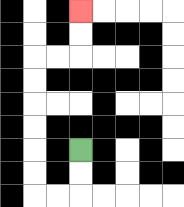{'start': '[3, 6]', 'end': '[3, 0]', 'path_directions': 'D,D,L,L,U,U,U,U,U,U,R,R,U,U', 'path_coordinates': '[[3, 6], [3, 7], [3, 8], [2, 8], [1, 8], [1, 7], [1, 6], [1, 5], [1, 4], [1, 3], [1, 2], [2, 2], [3, 2], [3, 1], [3, 0]]'}